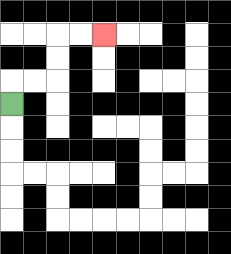{'start': '[0, 4]', 'end': '[4, 1]', 'path_directions': 'U,R,R,U,U,R,R', 'path_coordinates': '[[0, 4], [0, 3], [1, 3], [2, 3], [2, 2], [2, 1], [3, 1], [4, 1]]'}